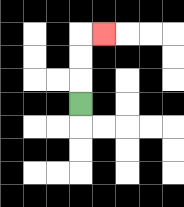{'start': '[3, 4]', 'end': '[4, 1]', 'path_directions': 'U,U,U,R', 'path_coordinates': '[[3, 4], [3, 3], [3, 2], [3, 1], [4, 1]]'}